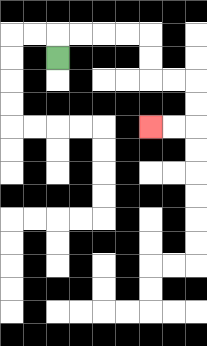{'start': '[2, 2]', 'end': '[6, 5]', 'path_directions': 'U,R,R,R,R,D,D,R,R,D,D,L,L', 'path_coordinates': '[[2, 2], [2, 1], [3, 1], [4, 1], [5, 1], [6, 1], [6, 2], [6, 3], [7, 3], [8, 3], [8, 4], [8, 5], [7, 5], [6, 5]]'}